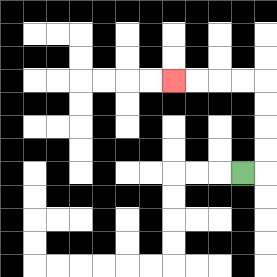{'start': '[10, 7]', 'end': '[7, 3]', 'path_directions': 'R,U,U,U,U,L,L,L,L', 'path_coordinates': '[[10, 7], [11, 7], [11, 6], [11, 5], [11, 4], [11, 3], [10, 3], [9, 3], [8, 3], [7, 3]]'}